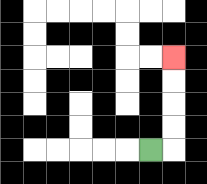{'start': '[6, 6]', 'end': '[7, 2]', 'path_directions': 'R,U,U,U,U', 'path_coordinates': '[[6, 6], [7, 6], [7, 5], [7, 4], [7, 3], [7, 2]]'}